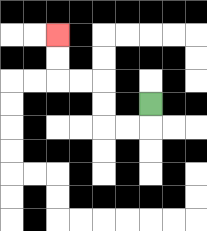{'start': '[6, 4]', 'end': '[2, 1]', 'path_directions': 'D,L,L,U,U,L,L,U,U', 'path_coordinates': '[[6, 4], [6, 5], [5, 5], [4, 5], [4, 4], [4, 3], [3, 3], [2, 3], [2, 2], [2, 1]]'}